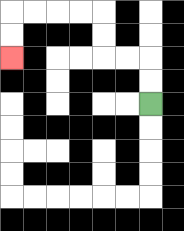{'start': '[6, 4]', 'end': '[0, 2]', 'path_directions': 'U,U,L,L,U,U,L,L,L,L,D,D', 'path_coordinates': '[[6, 4], [6, 3], [6, 2], [5, 2], [4, 2], [4, 1], [4, 0], [3, 0], [2, 0], [1, 0], [0, 0], [0, 1], [0, 2]]'}